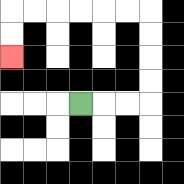{'start': '[3, 4]', 'end': '[0, 2]', 'path_directions': 'R,R,R,U,U,U,U,L,L,L,L,L,L,D,D', 'path_coordinates': '[[3, 4], [4, 4], [5, 4], [6, 4], [6, 3], [6, 2], [6, 1], [6, 0], [5, 0], [4, 0], [3, 0], [2, 0], [1, 0], [0, 0], [0, 1], [0, 2]]'}